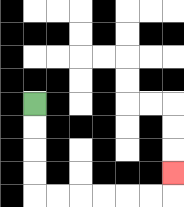{'start': '[1, 4]', 'end': '[7, 7]', 'path_directions': 'D,D,D,D,R,R,R,R,R,R,U', 'path_coordinates': '[[1, 4], [1, 5], [1, 6], [1, 7], [1, 8], [2, 8], [3, 8], [4, 8], [5, 8], [6, 8], [7, 8], [7, 7]]'}